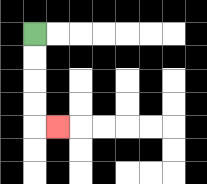{'start': '[1, 1]', 'end': '[2, 5]', 'path_directions': 'D,D,D,D,R', 'path_coordinates': '[[1, 1], [1, 2], [1, 3], [1, 4], [1, 5], [2, 5]]'}